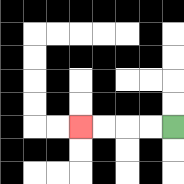{'start': '[7, 5]', 'end': '[3, 5]', 'path_directions': 'L,L,L,L', 'path_coordinates': '[[7, 5], [6, 5], [5, 5], [4, 5], [3, 5]]'}